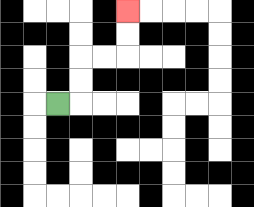{'start': '[2, 4]', 'end': '[5, 0]', 'path_directions': 'R,U,U,R,R,U,U', 'path_coordinates': '[[2, 4], [3, 4], [3, 3], [3, 2], [4, 2], [5, 2], [5, 1], [5, 0]]'}